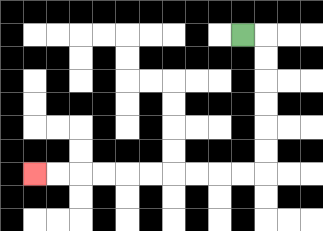{'start': '[10, 1]', 'end': '[1, 7]', 'path_directions': 'R,D,D,D,D,D,D,L,L,L,L,L,L,L,L,L,L', 'path_coordinates': '[[10, 1], [11, 1], [11, 2], [11, 3], [11, 4], [11, 5], [11, 6], [11, 7], [10, 7], [9, 7], [8, 7], [7, 7], [6, 7], [5, 7], [4, 7], [3, 7], [2, 7], [1, 7]]'}